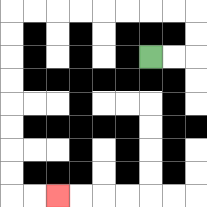{'start': '[6, 2]', 'end': '[2, 8]', 'path_directions': 'R,R,U,U,L,L,L,L,L,L,L,L,D,D,D,D,D,D,D,D,R,R', 'path_coordinates': '[[6, 2], [7, 2], [8, 2], [8, 1], [8, 0], [7, 0], [6, 0], [5, 0], [4, 0], [3, 0], [2, 0], [1, 0], [0, 0], [0, 1], [0, 2], [0, 3], [0, 4], [0, 5], [0, 6], [0, 7], [0, 8], [1, 8], [2, 8]]'}